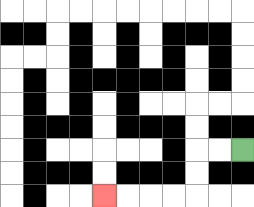{'start': '[10, 6]', 'end': '[4, 8]', 'path_directions': 'L,L,D,D,L,L,L,L', 'path_coordinates': '[[10, 6], [9, 6], [8, 6], [8, 7], [8, 8], [7, 8], [6, 8], [5, 8], [4, 8]]'}